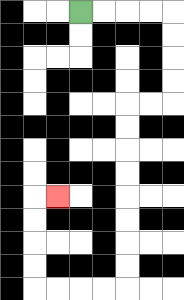{'start': '[3, 0]', 'end': '[2, 8]', 'path_directions': 'R,R,R,R,D,D,D,D,L,L,D,D,D,D,D,D,D,D,L,L,L,L,U,U,U,U,R', 'path_coordinates': '[[3, 0], [4, 0], [5, 0], [6, 0], [7, 0], [7, 1], [7, 2], [7, 3], [7, 4], [6, 4], [5, 4], [5, 5], [5, 6], [5, 7], [5, 8], [5, 9], [5, 10], [5, 11], [5, 12], [4, 12], [3, 12], [2, 12], [1, 12], [1, 11], [1, 10], [1, 9], [1, 8], [2, 8]]'}